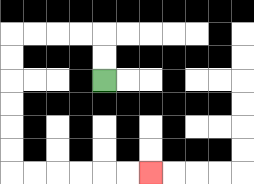{'start': '[4, 3]', 'end': '[6, 7]', 'path_directions': 'U,U,L,L,L,L,D,D,D,D,D,D,R,R,R,R,R,R', 'path_coordinates': '[[4, 3], [4, 2], [4, 1], [3, 1], [2, 1], [1, 1], [0, 1], [0, 2], [0, 3], [0, 4], [0, 5], [0, 6], [0, 7], [1, 7], [2, 7], [3, 7], [4, 7], [5, 7], [6, 7]]'}